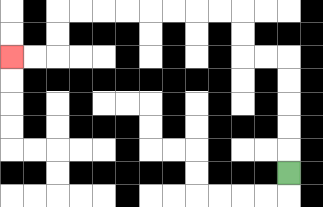{'start': '[12, 7]', 'end': '[0, 2]', 'path_directions': 'U,U,U,U,U,L,L,U,U,L,L,L,L,L,L,L,L,D,D,L,L', 'path_coordinates': '[[12, 7], [12, 6], [12, 5], [12, 4], [12, 3], [12, 2], [11, 2], [10, 2], [10, 1], [10, 0], [9, 0], [8, 0], [7, 0], [6, 0], [5, 0], [4, 0], [3, 0], [2, 0], [2, 1], [2, 2], [1, 2], [0, 2]]'}